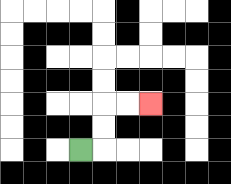{'start': '[3, 6]', 'end': '[6, 4]', 'path_directions': 'R,U,U,R,R', 'path_coordinates': '[[3, 6], [4, 6], [4, 5], [4, 4], [5, 4], [6, 4]]'}